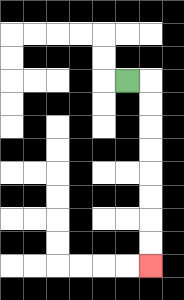{'start': '[5, 3]', 'end': '[6, 11]', 'path_directions': 'R,D,D,D,D,D,D,D,D', 'path_coordinates': '[[5, 3], [6, 3], [6, 4], [6, 5], [6, 6], [6, 7], [6, 8], [6, 9], [6, 10], [6, 11]]'}